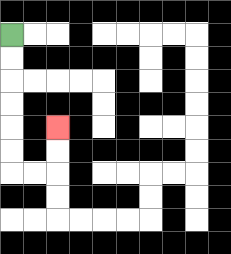{'start': '[0, 1]', 'end': '[2, 5]', 'path_directions': 'D,D,D,D,D,D,R,R,U,U', 'path_coordinates': '[[0, 1], [0, 2], [0, 3], [0, 4], [0, 5], [0, 6], [0, 7], [1, 7], [2, 7], [2, 6], [2, 5]]'}